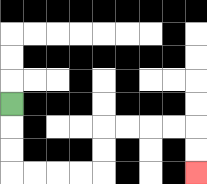{'start': '[0, 4]', 'end': '[8, 7]', 'path_directions': 'D,D,D,R,R,R,R,U,U,R,R,R,R,D,D', 'path_coordinates': '[[0, 4], [0, 5], [0, 6], [0, 7], [1, 7], [2, 7], [3, 7], [4, 7], [4, 6], [4, 5], [5, 5], [6, 5], [7, 5], [8, 5], [8, 6], [8, 7]]'}